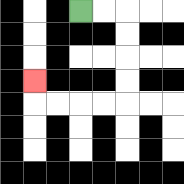{'start': '[3, 0]', 'end': '[1, 3]', 'path_directions': 'R,R,D,D,D,D,L,L,L,L,U', 'path_coordinates': '[[3, 0], [4, 0], [5, 0], [5, 1], [5, 2], [5, 3], [5, 4], [4, 4], [3, 4], [2, 4], [1, 4], [1, 3]]'}